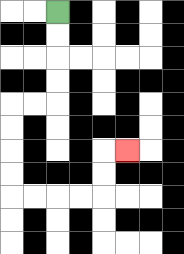{'start': '[2, 0]', 'end': '[5, 6]', 'path_directions': 'D,D,D,D,L,L,D,D,D,D,R,R,R,R,U,U,R', 'path_coordinates': '[[2, 0], [2, 1], [2, 2], [2, 3], [2, 4], [1, 4], [0, 4], [0, 5], [0, 6], [0, 7], [0, 8], [1, 8], [2, 8], [3, 8], [4, 8], [4, 7], [4, 6], [5, 6]]'}